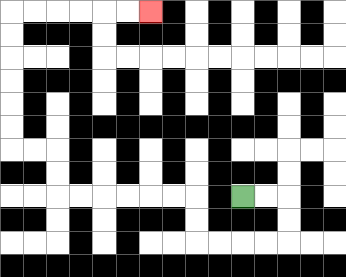{'start': '[10, 8]', 'end': '[6, 0]', 'path_directions': 'R,R,D,D,L,L,L,L,U,U,L,L,L,L,L,L,U,U,L,L,U,U,U,U,U,U,R,R,R,R,R,R', 'path_coordinates': '[[10, 8], [11, 8], [12, 8], [12, 9], [12, 10], [11, 10], [10, 10], [9, 10], [8, 10], [8, 9], [8, 8], [7, 8], [6, 8], [5, 8], [4, 8], [3, 8], [2, 8], [2, 7], [2, 6], [1, 6], [0, 6], [0, 5], [0, 4], [0, 3], [0, 2], [0, 1], [0, 0], [1, 0], [2, 0], [3, 0], [4, 0], [5, 0], [6, 0]]'}